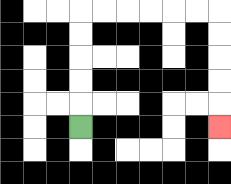{'start': '[3, 5]', 'end': '[9, 5]', 'path_directions': 'U,U,U,U,U,R,R,R,R,R,R,D,D,D,D,D', 'path_coordinates': '[[3, 5], [3, 4], [3, 3], [3, 2], [3, 1], [3, 0], [4, 0], [5, 0], [6, 0], [7, 0], [8, 0], [9, 0], [9, 1], [9, 2], [9, 3], [9, 4], [9, 5]]'}